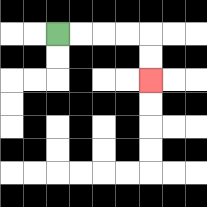{'start': '[2, 1]', 'end': '[6, 3]', 'path_directions': 'R,R,R,R,D,D', 'path_coordinates': '[[2, 1], [3, 1], [4, 1], [5, 1], [6, 1], [6, 2], [6, 3]]'}